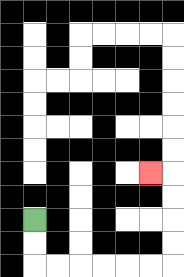{'start': '[1, 9]', 'end': '[6, 7]', 'path_directions': 'D,D,R,R,R,R,R,R,U,U,U,U,L', 'path_coordinates': '[[1, 9], [1, 10], [1, 11], [2, 11], [3, 11], [4, 11], [5, 11], [6, 11], [7, 11], [7, 10], [7, 9], [7, 8], [7, 7], [6, 7]]'}